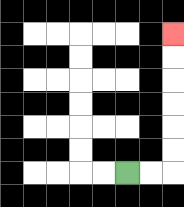{'start': '[5, 7]', 'end': '[7, 1]', 'path_directions': 'R,R,U,U,U,U,U,U', 'path_coordinates': '[[5, 7], [6, 7], [7, 7], [7, 6], [7, 5], [7, 4], [7, 3], [7, 2], [7, 1]]'}